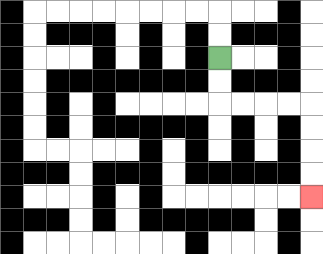{'start': '[9, 2]', 'end': '[13, 8]', 'path_directions': 'D,D,R,R,R,R,D,D,D,D', 'path_coordinates': '[[9, 2], [9, 3], [9, 4], [10, 4], [11, 4], [12, 4], [13, 4], [13, 5], [13, 6], [13, 7], [13, 8]]'}